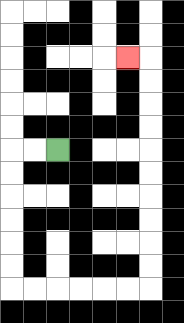{'start': '[2, 6]', 'end': '[5, 2]', 'path_directions': 'L,L,D,D,D,D,D,D,R,R,R,R,R,R,U,U,U,U,U,U,U,U,U,U,L', 'path_coordinates': '[[2, 6], [1, 6], [0, 6], [0, 7], [0, 8], [0, 9], [0, 10], [0, 11], [0, 12], [1, 12], [2, 12], [3, 12], [4, 12], [5, 12], [6, 12], [6, 11], [6, 10], [6, 9], [6, 8], [6, 7], [6, 6], [6, 5], [6, 4], [6, 3], [6, 2], [5, 2]]'}